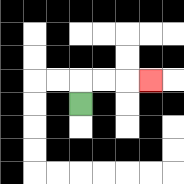{'start': '[3, 4]', 'end': '[6, 3]', 'path_directions': 'U,R,R,R', 'path_coordinates': '[[3, 4], [3, 3], [4, 3], [5, 3], [6, 3]]'}